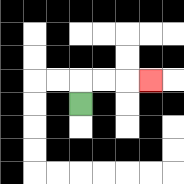{'start': '[3, 4]', 'end': '[6, 3]', 'path_directions': 'U,R,R,R', 'path_coordinates': '[[3, 4], [3, 3], [4, 3], [5, 3], [6, 3]]'}